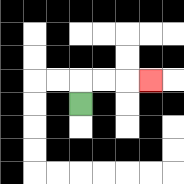{'start': '[3, 4]', 'end': '[6, 3]', 'path_directions': 'U,R,R,R', 'path_coordinates': '[[3, 4], [3, 3], [4, 3], [5, 3], [6, 3]]'}